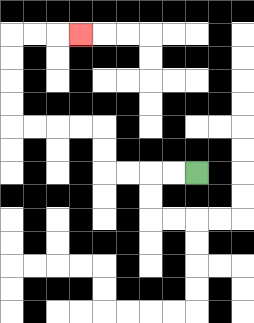{'start': '[8, 7]', 'end': '[3, 1]', 'path_directions': 'L,L,L,L,U,U,L,L,L,L,U,U,U,U,R,R,R', 'path_coordinates': '[[8, 7], [7, 7], [6, 7], [5, 7], [4, 7], [4, 6], [4, 5], [3, 5], [2, 5], [1, 5], [0, 5], [0, 4], [0, 3], [0, 2], [0, 1], [1, 1], [2, 1], [3, 1]]'}